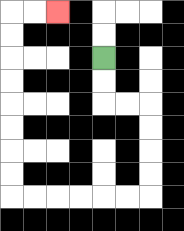{'start': '[4, 2]', 'end': '[2, 0]', 'path_directions': 'D,D,R,R,D,D,D,D,L,L,L,L,L,L,U,U,U,U,U,U,U,U,R,R', 'path_coordinates': '[[4, 2], [4, 3], [4, 4], [5, 4], [6, 4], [6, 5], [6, 6], [6, 7], [6, 8], [5, 8], [4, 8], [3, 8], [2, 8], [1, 8], [0, 8], [0, 7], [0, 6], [0, 5], [0, 4], [0, 3], [0, 2], [0, 1], [0, 0], [1, 0], [2, 0]]'}